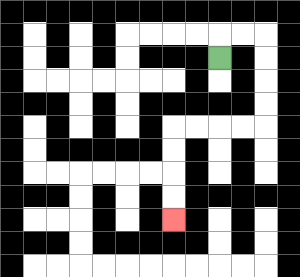{'start': '[9, 2]', 'end': '[7, 9]', 'path_directions': 'U,R,R,D,D,D,D,L,L,L,L,D,D,D,D', 'path_coordinates': '[[9, 2], [9, 1], [10, 1], [11, 1], [11, 2], [11, 3], [11, 4], [11, 5], [10, 5], [9, 5], [8, 5], [7, 5], [7, 6], [7, 7], [7, 8], [7, 9]]'}